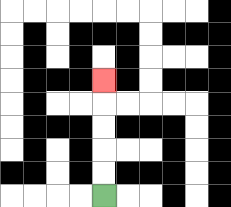{'start': '[4, 8]', 'end': '[4, 3]', 'path_directions': 'U,U,U,U,U', 'path_coordinates': '[[4, 8], [4, 7], [4, 6], [4, 5], [4, 4], [4, 3]]'}